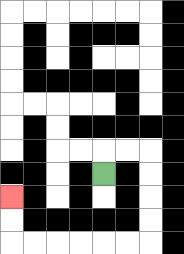{'start': '[4, 7]', 'end': '[0, 8]', 'path_directions': 'U,R,R,D,D,D,D,L,L,L,L,L,L,U,U', 'path_coordinates': '[[4, 7], [4, 6], [5, 6], [6, 6], [6, 7], [6, 8], [6, 9], [6, 10], [5, 10], [4, 10], [3, 10], [2, 10], [1, 10], [0, 10], [0, 9], [0, 8]]'}